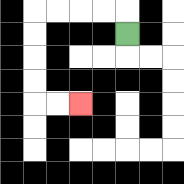{'start': '[5, 1]', 'end': '[3, 4]', 'path_directions': 'U,L,L,L,L,D,D,D,D,R,R', 'path_coordinates': '[[5, 1], [5, 0], [4, 0], [3, 0], [2, 0], [1, 0], [1, 1], [1, 2], [1, 3], [1, 4], [2, 4], [3, 4]]'}